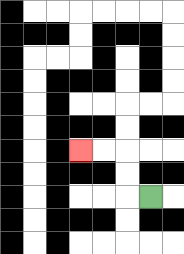{'start': '[6, 8]', 'end': '[3, 6]', 'path_directions': 'L,U,U,L,L', 'path_coordinates': '[[6, 8], [5, 8], [5, 7], [5, 6], [4, 6], [3, 6]]'}